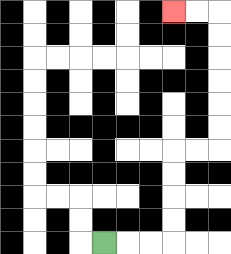{'start': '[4, 10]', 'end': '[7, 0]', 'path_directions': 'R,R,R,U,U,U,U,R,R,U,U,U,U,U,U,L,L', 'path_coordinates': '[[4, 10], [5, 10], [6, 10], [7, 10], [7, 9], [7, 8], [7, 7], [7, 6], [8, 6], [9, 6], [9, 5], [9, 4], [9, 3], [9, 2], [9, 1], [9, 0], [8, 0], [7, 0]]'}